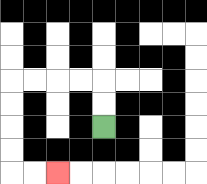{'start': '[4, 5]', 'end': '[2, 7]', 'path_directions': 'U,U,L,L,L,L,D,D,D,D,R,R', 'path_coordinates': '[[4, 5], [4, 4], [4, 3], [3, 3], [2, 3], [1, 3], [0, 3], [0, 4], [0, 5], [0, 6], [0, 7], [1, 7], [2, 7]]'}